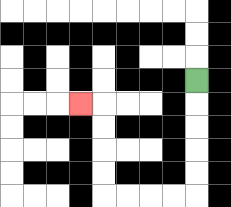{'start': '[8, 3]', 'end': '[3, 4]', 'path_directions': 'D,D,D,D,D,L,L,L,L,U,U,U,U,L', 'path_coordinates': '[[8, 3], [8, 4], [8, 5], [8, 6], [8, 7], [8, 8], [7, 8], [6, 8], [5, 8], [4, 8], [4, 7], [4, 6], [4, 5], [4, 4], [3, 4]]'}